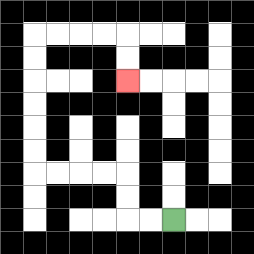{'start': '[7, 9]', 'end': '[5, 3]', 'path_directions': 'L,L,U,U,L,L,L,L,U,U,U,U,U,U,R,R,R,R,D,D', 'path_coordinates': '[[7, 9], [6, 9], [5, 9], [5, 8], [5, 7], [4, 7], [3, 7], [2, 7], [1, 7], [1, 6], [1, 5], [1, 4], [1, 3], [1, 2], [1, 1], [2, 1], [3, 1], [4, 1], [5, 1], [5, 2], [5, 3]]'}